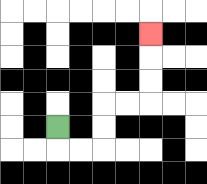{'start': '[2, 5]', 'end': '[6, 1]', 'path_directions': 'D,R,R,U,U,R,R,U,U,U', 'path_coordinates': '[[2, 5], [2, 6], [3, 6], [4, 6], [4, 5], [4, 4], [5, 4], [6, 4], [6, 3], [6, 2], [6, 1]]'}